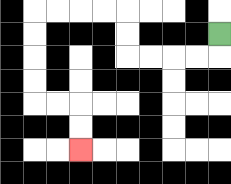{'start': '[9, 1]', 'end': '[3, 6]', 'path_directions': 'D,L,L,L,L,U,U,L,L,L,L,D,D,D,D,R,R,D,D', 'path_coordinates': '[[9, 1], [9, 2], [8, 2], [7, 2], [6, 2], [5, 2], [5, 1], [5, 0], [4, 0], [3, 0], [2, 0], [1, 0], [1, 1], [1, 2], [1, 3], [1, 4], [2, 4], [3, 4], [3, 5], [3, 6]]'}